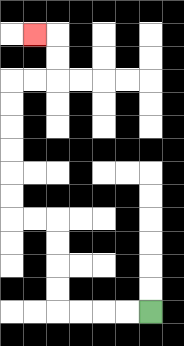{'start': '[6, 13]', 'end': '[1, 1]', 'path_directions': 'L,L,L,L,U,U,U,U,L,L,U,U,U,U,U,U,R,R,U,U,L', 'path_coordinates': '[[6, 13], [5, 13], [4, 13], [3, 13], [2, 13], [2, 12], [2, 11], [2, 10], [2, 9], [1, 9], [0, 9], [0, 8], [0, 7], [0, 6], [0, 5], [0, 4], [0, 3], [1, 3], [2, 3], [2, 2], [2, 1], [1, 1]]'}